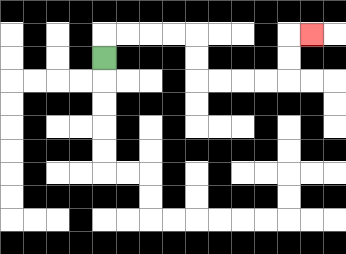{'start': '[4, 2]', 'end': '[13, 1]', 'path_directions': 'U,R,R,R,R,D,D,R,R,R,R,U,U,R', 'path_coordinates': '[[4, 2], [4, 1], [5, 1], [6, 1], [7, 1], [8, 1], [8, 2], [8, 3], [9, 3], [10, 3], [11, 3], [12, 3], [12, 2], [12, 1], [13, 1]]'}